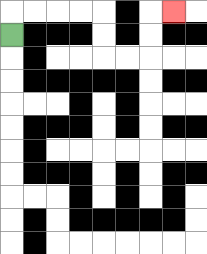{'start': '[0, 1]', 'end': '[7, 0]', 'path_directions': 'U,R,R,R,R,D,D,R,R,U,U,R', 'path_coordinates': '[[0, 1], [0, 0], [1, 0], [2, 0], [3, 0], [4, 0], [4, 1], [4, 2], [5, 2], [6, 2], [6, 1], [6, 0], [7, 0]]'}